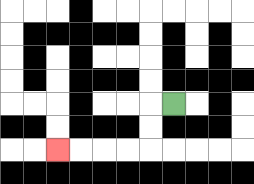{'start': '[7, 4]', 'end': '[2, 6]', 'path_directions': 'L,D,D,L,L,L,L', 'path_coordinates': '[[7, 4], [6, 4], [6, 5], [6, 6], [5, 6], [4, 6], [3, 6], [2, 6]]'}